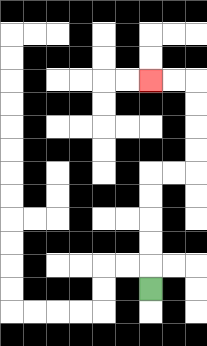{'start': '[6, 12]', 'end': '[6, 3]', 'path_directions': 'U,U,U,U,U,R,R,U,U,U,U,L,L', 'path_coordinates': '[[6, 12], [6, 11], [6, 10], [6, 9], [6, 8], [6, 7], [7, 7], [8, 7], [8, 6], [8, 5], [8, 4], [8, 3], [7, 3], [6, 3]]'}